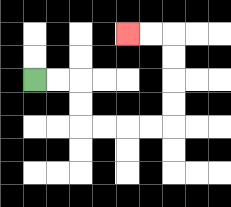{'start': '[1, 3]', 'end': '[5, 1]', 'path_directions': 'R,R,D,D,R,R,R,R,U,U,U,U,L,L', 'path_coordinates': '[[1, 3], [2, 3], [3, 3], [3, 4], [3, 5], [4, 5], [5, 5], [6, 5], [7, 5], [7, 4], [7, 3], [7, 2], [7, 1], [6, 1], [5, 1]]'}